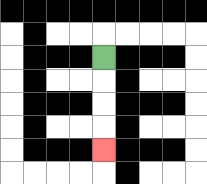{'start': '[4, 2]', 'end': '[4, 6]', 'path_directions': 'D,D,D,D', 'path_coordinates': '[[4, 2], [4, 3], [4, 4], [4, 5], [4, 6]]'}